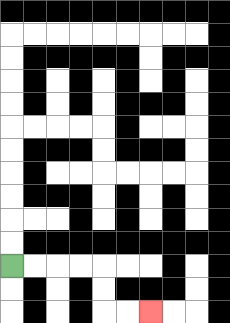{'start': '[0, 11]', 'end': '[6, 13]', 'path_directions': 'R,R,R,R,D,D,R,R', 'path_coordinates': '[[0, 11], [1, 11], [2, 11], [3, 11], [4, 11], [4, 12], [4, 13], [5, 13], [6, 13]]'}